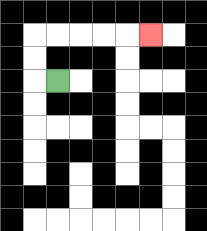{'start': '[2, 3]', 'end': '[6, 1]', 'path_directions': 'L,U,U,R,R,R,R,R', 'path_coordinates': '[[2, 3], [1, 3], [1, 2], [1, 1], [2, 1], [3, 1], [4, 1], [5, 1], [6, 1]]'}